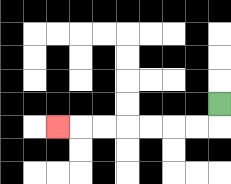{'start': '[9, 4]', 'end': '[2, 5]', 'path_directions': 'D,L,L,L,L,L,L,L', 'path_coordinates': '[[9, 4], [9, 5], [8, 5], [7, 5], [6, 5], [5, 5], [4, 5], [3, 5], [2, 5]]'}